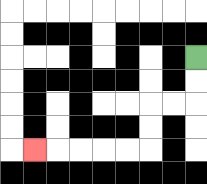{'start': '[8, 2]', 'end': '[1, 6]', 'path_directions': 'D,D,L,L,D,D,L,L,L,L,L', 'path_coordinates': '[[8, 2], [8, 3], [8, 4], [7, 4], [6, 4], [6, 5], [6, 6], [5, 6], [4, 6], [3, 6], [2, 6], [1, 6]]'}